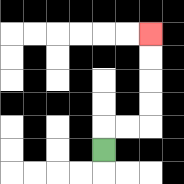{'start': '[4, 6]', 'end': '[6, 1]', 'path_directions': 'U,R,R,U,U,U,U', 'path_coordinates': '[[4, 6], [4, 5], [5, 5], [6, 5], [6, 4], [6, 3], [6, 2], [6, 1]]'}